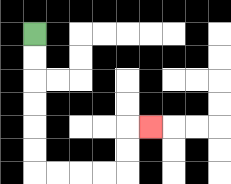{'start': '[1, 1]', 'end': '[6, 5]', 'path_directions': 'D,D,D,D,D,D,R,R,R,R,U,U,R', 'path_coordinates': '[[1, 1], [1, 2], [1, 3], [1, 4], [1, 5], [1, 6], [1, 7], [2, 7], [3, 7], [4, 7], [5, 7], [5, 6], [5, 5], [6, 5]]'}